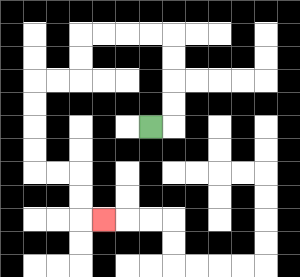{'start': '[6, 5]', 'end': '[4, 9]', 'path_directions': 'R,U,U,U,U,L,L,L,L,D,D,L,L,D,D,D,D,R,R,D,D,R', 'path_coordinates': '[[6, 5], [7, 5], [7, 4], [7, 3], [7, 2], [7, 1], [6, 1], [5, 1], [4, 1], [3, 1], [3, 2], [3, 3], [2, 3], [1, 3], [1, 4], [1, 5], [1, 6], [1, 7], [2, 7], [3, 7], [3, 8], [3, 9], [4, 9]]'}